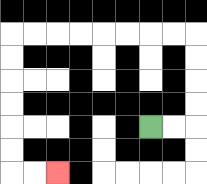{'start': '[6, 5]', 'end': '[2, 7]', 'path_directions': 'R,R,U,U,U,U,L,L,L,L,L,L,L,L,D,D,D,D,D,D,R,R', 'path_coordinates': '[[6, 5], [7, 5], [8, 5], [8, 4], [8, 3], [8, 2], [8, 1], [7, 1], [6, 1], [5, 1], [4, 1], [3, 1], [2, 1], [1, 1], [0, 1], [0, 2], [0, 3], [0, 4], [0, 5], [0, 6], [0, 7], [1, 7], [2, 7]]'}